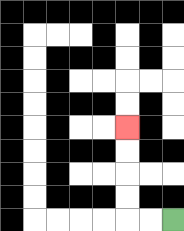{'start': '[7, 9]', 'end': '[5, 5]', 'path_directions': 'L,L,U,U,U,U', 'path_coordinates': '[[7, 9], [6, 9], [5, 9], [5, 8], [5, 7], [5, 6], [5, 5]]'}